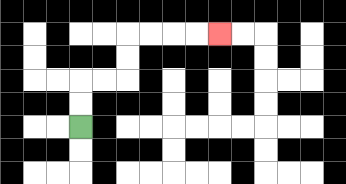{'start': '[3, 5]', 'end': '[9, 1]', 'path_directions': 'U,U,R,R,U,U,R,R,R,R', 'path_coordinates': '[[3, 5], [3, 4], [3, 3], [4, 3], [5, 3], [5, 2], [5, 1], [6, 1], [7, 1], [8, 1], [9, 1]]'}